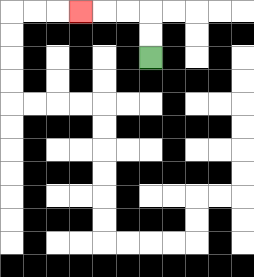{'start': '[6, 2]', 'end': '[3, 0]', 'path_directions': 'U,U,L,L,L', 'path_coordinates': '[[6, 2], [6, 1], [6, 0], [5, 0], [4, 0], [3, 0]]'}